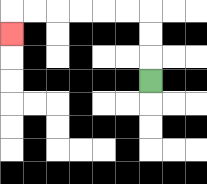{'start': '[6, 3]', 'end': '[0, 1]', 'path_directions': 'U,U,U,L,L,L,L,L,L,D', 'path_coordinates': '[[6, 3], [6, 2], [6, 1], [6, 0], [5, 0], [4, 0], [3, 0], [2, 0], [1, 0], [0, 0], [0, 1]]'}